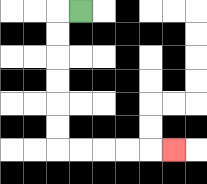{'start': '[3, 0]', 'end': '[7, 6]', 'path_directions': 'L,D,D,D,D,D,D,R,R,R,R,R', 'path_coordinates': '[[3, 0], [2, 0], [2, 1], [2, 2], [2, 3], [2, 4], [2, 5], [2, 6], [3, 6], [4, 6], [5, 6], [6, 6], [7, 6]]'}